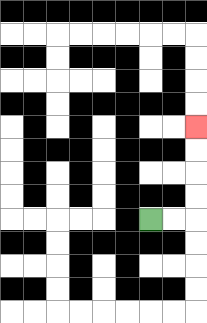{'start': '[6, 9]', 'end': '[8, 5]', 'path_directions': 'R,R,U,U,U,U', 'path_coordinates': '[[6, 9], [7, 9], [8, 9], [8, 8], [8, 7], [8, 6], [8, 5]]'}